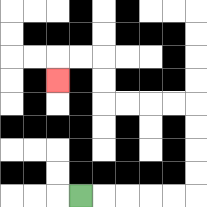{'start': '[3, 8]', 'end': '[2, 3]', 'path_directions': 'R,R,R,R,R,U,U,U,U,L,L,L,L,U,U,L,L,D', 'path_coordinates': '[[3, 8], [4, 8], [5, 8], [6, 8], [7, 8], [8, 8], [8, 7], [8, 6], [8, 5], [8, 4], [7, 4], [6, 4], [5, 4], [4, 4], [4, 3], [4, 2], [3, 2], [2, 2], [2, 3]]'}